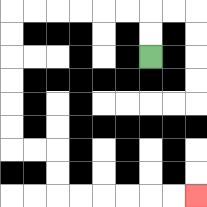{'start': '[6, 2]', 'end': '[8, 8]', 'path_directions': 'U,U,L,L,L,L,L,L,D,D,D,D,D,D,R,R,D,D,R,R,R,R,R,R', 'path_coordinates': '[[6, 2], [6, 1], [6, 0], [5, 0], [4, 0], [3, 0], [2, 0], [1, 0], [0, 0], [0, 1], [0, 2], [0, 3], [0, 4], [0, 5], [0, 6], [1, 6], [2, 6], [2, 7], [2, 8], [3, 8], [4, 8], [5, 8], [6, 8], [7, 8], [8, 8]]'}